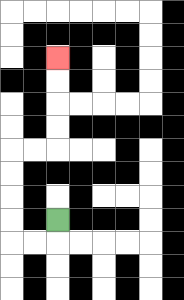{'start': '[2, 9]', 'end': '[2, 2]', 'path_directions': 'D,L,L,U,U,U,U,R,R,U,U,U,U', 'path_coordinates': '[[2, 9], [2, 10], [1, 10], [0, 10], [0, 9], [0, 8], [0, 7], [0, 6], [1, 6], [2, 6], [2, 5], [2, 4], [2, 3], [2, 2]]'}